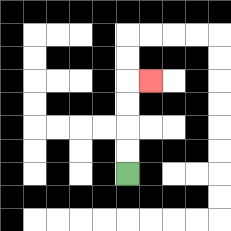{'start': '[5, 7]', 'end': '[6, 3]', 'path_directions': 'U,U,U,U,R', 'path_coordinates': '[[5, 7], [5, 6], [5, 5], [5, 4], [5, 3], [6, 3]]'}